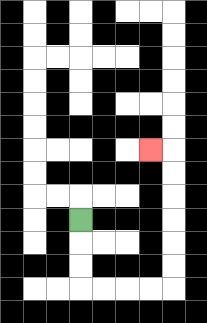{'start': '[3, 9]', 'end': '[6, 6]', 'path_directions': 'D,D,D,R,R,R,R,U,U,U,U,U,U,L', 'path_coordinates': '[[3, 9], [3, 10], [3, 11], [3, 12], [4, 12], [5, 12], [6, 12], [7, 12], [7, 11], [7, 10], [7, 9], [7, 8], [7, 7], [7, 6], [6, 6]]'}